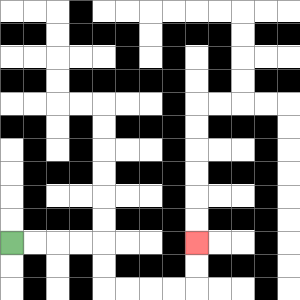{'start': '[0, 10]', 'end': '[8, 10]', 'path_directions': 'R,R,R,R,D,D,R,R,R,R,U,U', 'path_coordinates': '[[0, 10], [1, 10], [2, 10], [3, 10], [4, 10], [4, 11], [4, 12], [5, 12], [6, 12], [7, 12], [8, 12], [8, 11], [8, 10]]'}